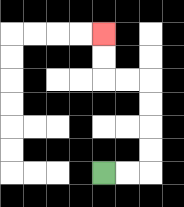{'start': '[4, 7]', 'end': '[4, 1]', 'path_directions': 'R,R,U,U,U,U,L,L,U,U', 'path_coordinates': '[[4, 7], [5, 7], [6, 7], [6, 6], [6, 5], [6, 4], [6, 3], [5, 3], [4, 3], [4, 2], [4, 1]]'}